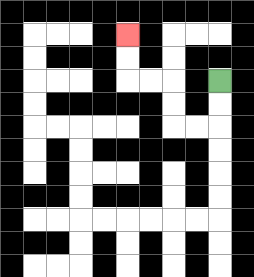{'start': '[9, 3]', 'end': '[5, 1]', 'path_directions': 'D,D,L,L,U,U,L,L,U,U', 'path_coordinates': '[[9, 3], [9, 4], [9, 5], [8, 5], [7, 5], [7, 4], [7, 3], [6, 3], [5, 3], [5, 2], [5, 1]]'}